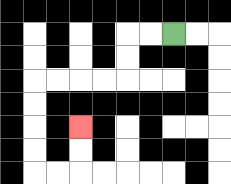{'start': '[7, 1]', 'end': '[3, 5]', 'path_directions': 'L,L,D,D,L,L,L,L,D,D,D,D,R,R,U,U', 'path_coordinates': '[[7, 1], [6, 1], [5, 1], [5, 2], [5, 3], [4, 3], [3, 3], [2, 3], [1, 3], [1, 4], [1, 5], [1, 6], [1, 7], [2, 7], [3, 7], [3, 6], [3, 5]]'}